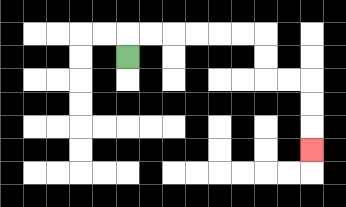{'start': '[5, 2]', 'end': '[13, 6]', 'path_directions': 'U,R,R,R,R,R,R,D,D,R,R,D,D,D', 'path_coordinates': '[[5, 2], [5, 1], [6, 1], [7, 1], [8, 1], [9, 1], [10, 1], [11, 1], [11, 2], [11, 3], [12, 3], [13, 3], [13, 4], [13, 5], [13, 6]]'}